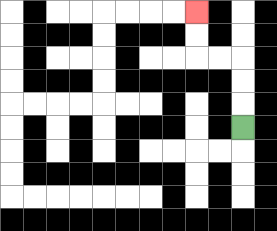{'start': '[10, 5]', 'end': '[8, 0]', 'path_directions': 'U,U,U,L,L,U,U', 'path_coordinates': '[[10, 5], [10, 4], [10, 3], [10, 2], [9, 2], [8, 2], [8, 1], [8, 0]]'}